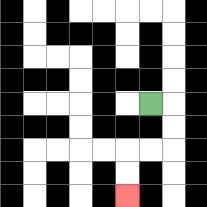{'start': '[6, 4]', 'end': '[5, 8]', 'path_directions': 'R,D,D,L,L,D,D', 'path_coordinates': '[[6, 4], [7, 4], [7, 5], [7, 6], [6, 6], [5, 6], [5, 7], [5, 8]]'}